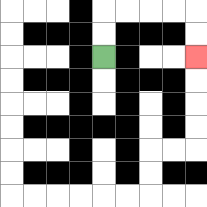{'start': '[4, 2]', 'end': '[8, 2]', 'path_directions': 'U,U,R,R,R,R,D,D', 'path_coordinates': '[[4, 2], [4, 1], [4, 0], [5, 0], [6, 0], [7, 0], [8, 0], [8, 1], [8, 2]]'}